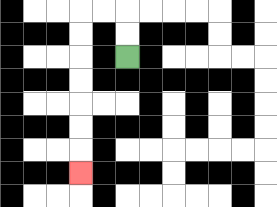{'start': '[5, 2]', 'end': '[3, 7]', 'path_directions': 'U,U,L,L,D,D,D,D,D,D,D', 'path_coordinates': '[[5, 2], [5, 1], [5, 0], [4, 0], [3, 0], [3, 1], [3, 2], [3, 3], [3, 4], [3, 5], [3, 6], [3, 7]]'}